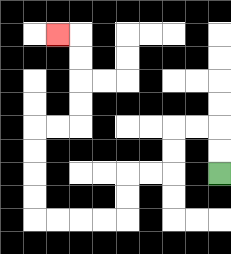{'start': '[9, 7]', 'end': '[2, 1]', 'path_directions': 'U,U,L,L,D,D,L,L,D,D,L,L,L,L,U,U,U,U,R,R,U,U,U,U,L', 'path_coordinates': '[[9, 7], [9, 6], [9, 5], [8, 5], [7, 5], [7, 6], [7, 7], [6, 7], [5, 7], [5, 8], [5, 9], [4, 9], [3, 9], [2, 9], [1, 9], [1, 8], [1, 7], [1, 6], [1, 5], [2, 5], [3, 5], [3, 4], [3, 3], [3, 2], [3, 1], [2, 1]]'}